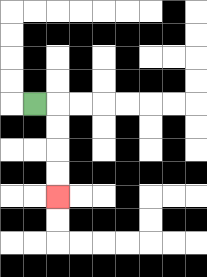{'start': '[1, 4]', 'end': '[2, 8]', 'path_directions': 'R,D,D,D,D', 'path_coordinates': '[[1, 4], [2, 4], [2, 5], [2, 6], [2, 7], [2, 8]]'}